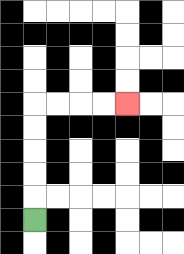{'start': '[1, 9]', 'end': '[5, 4]', 'path_directions': 'U,U,U,U,U,R,R,R,R', 'path_coordinates': '[[1, 9], [1, 8], [1, 7], [1, 6], [1, 5], [1, 4], [2, 4], [3, 4], [4, 4], [5, 4]]'}